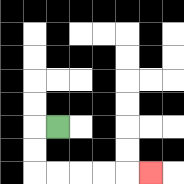{'start': '[2, 5]', 'end': '[6, 7]', 'path_directions': 'L,D,D,R,R,R,R,R', 'path_coordinates': '[[2, 5], [1, 5], [1, 6], [1, 7], [2, 7], [3, 7], [4, 7], [5, 7], [6, 7]]'}